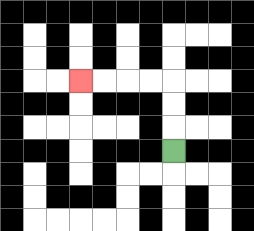{'start': '[7, 6]', 'end': '[3, 3]', 'path_directions': 'U,U,U,L,L,L,L', 'path_coordinates': '[[7, 6], [7, 5], [7, 4], [7, 3], [6, 3], [5, 3], [4, 3], [3, 3]]'}